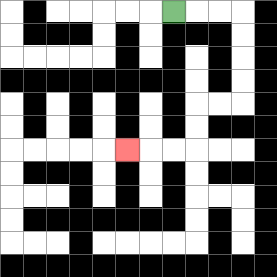{'start': '[7, 0]', 'end': '[5, 6]', 'path_directions': 'R,R,R,D,D,D,D,L,L,D,D,L,L,L', 'path_coordinates': '[[7, 0], [8, 0], [9, 0], [10, 0], [10, 1], [10, 2], [10, 3], [10, 4], [9, 4], [8, 4], [8, 5], [8, 6], [7, 6], [6, 6], [5, 6]]'}